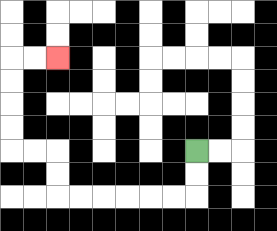{'start': '[8, 6]', 'end': '[2, 2]', 'path_directions': 'D,D,L,L,L,L,L,L,U,U,L,L,U,U,U,U,R,R', 'path_coordinates': '[[8, 6], [8, 7], [8, 8], [7, 8], [6, 8], [5, 8], [4, 8], [3, 8], [2, 8], [2, 7], [2, 6], [1, 6], [0, 6], [0, 5], [0, 4], [0, 3], [0, 2], [1, 2], [2, 2]]'}